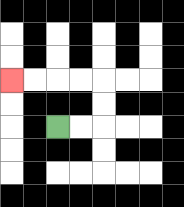{'start': '[2, 5]', 'end': '[0, 3]', 'path_directions': 'R,R,U,U,L,L,L,L', 'path_coordinates': '[[2, 5], [3, 5], [4, 5], [4, 4], [4, 3], [3, 3], [2, 3], [1, 3], [0, 3]]'}